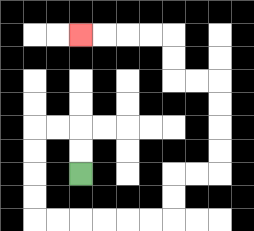{'start': '[3, 7]', 'end': '[3, 1]', 'path_directions': 'U,U,L,L,D,D,D,D,R,R,R,R,R,R,U,U,R,R,U,U,U,U,L,L,U,U,L,L,L,L', 'path_coordinates': '[[3, 7], [3, 6], [3, 5], [2, 5], [1, 5], [1, 6], [1, 7], [1, 8], [1, 9], [2, 9], [3, 9], [4, 9], [5, 9], [6, 9], [7, 9], [7, 8], [7, 7], [8, 7], [9, 7], [9, 6], [9, 5], [9, 4], [9, 3], [8, 3], [7, 3], [7, 2], [7, 1], [6, 1], [5, 1], [4, 1], [3, 1]]'}